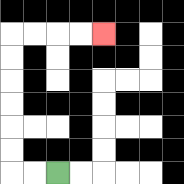{'start': '[2, 7]', 'end': '[4, 1]', 'path_directions': 'L,L,U,U,U,U,U,U,R,R,R,R', 'path_coordinates': '[[2, 7], [1, 7], [0, 7], [0, 6], [0, 5], [0, 4], [0, 3], [0, 2], [0, 1], [1, 1], [2, 1], [3, 1], [4, 1]]'}